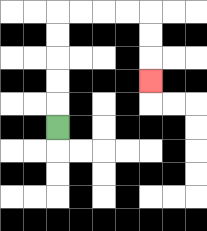{'start': '[2, 5]', 'end': '[6, 3]', 'path_directions': 'U,U,U,U,U,R,R,R,R,D,D,D', 'path_coordinates': '[[2, 5], [2, 4], [2, 3], [2, 2], [2, 1], [2, 0], [3, 0], [4, 0], [5, 0], [6, 0], [6, 1], [6, 2], [6, 3]]'}